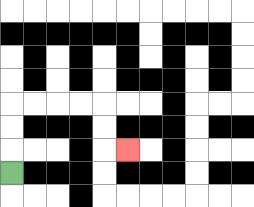{'start': '[0, 7]', 'end': '[5, 6]', 'path_directions': 'U,U,U,R,R,R,R,D,D,R', 'path_coordinates': '[[0, 7], [0, 6], [0, 5], [0, 4], [1, 4], [2, 4], [3, 4], [4, 4], [4, 5], [4, 6], [5, 6]]'}